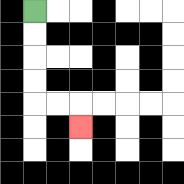{'start': '[1, 0]', 'end': '[3, 5]', 'path_directions': 'D,D,D,D,R,R,D', 'path_coordinates': '[[1, 0], [1, 1], [1, 2], [1, 3], [1, 4], [2, 4], [3, 4], [3, 5]]'}